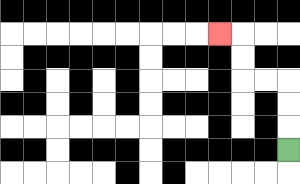{'start': '[12, 6]', 'end': '[9, 1]', 'path_directions': 'U,U,U,L,L,U,U,L', 'path_coordinates': '[[12, 6], [12, 5], [12, 4], [12, 3], [11, 3], [10, 3], [10, 2], [10, 1], [9, 1]]'}